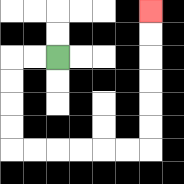{'start': '[2, 2]', 'end': '[6, 0]', 'path_directions': 'L,L,D,D,D,D,R,R,R,R,R,R,U,U,U,U,U,U', 'path_coordinates': '[[2, 2], [1, 2], [0, 2], [0, 3], [0, 4], [0, 5], [0, 6], [1, 6], [2, 6], [3, 6], [4, 6], [5, 6], [6, 6], [6, 5], [6, 4], [6, 3], [6, 2], [6, 1], [6, 0]]'}